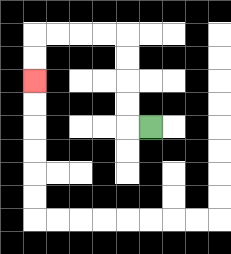{'start': '[6, 5]', 'end': '[1, 3]', 'path_directions': 'L,U,U,U,U,L,L,L,L,D,D', 'path_coordinates': '[[6, 5], [5, 5], [5, 4], [5, 3], [5, 2], [5, 1], [4, 1], [3, 1], [2, 1], [1, 1], [1, 2], [1, 3]]'}